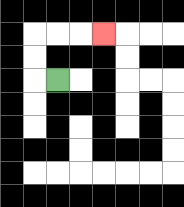{'start': '[2, 3]', 'end': '[4, 1]', 'path_directions': 'L,U,U,R,R,R', 'path_coordinates': '[[2, 3], [1, 3], [1, 2], [1, 1], [2, 1], [3, 1], [4, 1]]'}